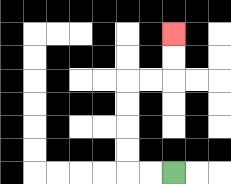{'start': '[7, 7]', 'end': '[7, 1]', 'path_directions': 'L,L,U,U,U,U,R,R,U,U', 'path_coordinates': '[[7, 7], [6, 7], [5, 7], [5, 6], [5, 5], [5, 4], [5, 3], [6, 3], [7, 3], [7, 2], [7, 1]]'}